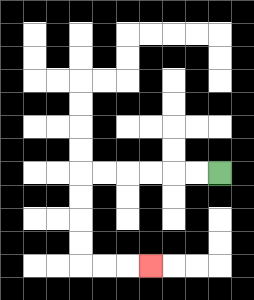{'start': '[9, 7]', 'end': '[6, 11]', 'path_directions': 'L,L,L,L,L,L,D,D,D,D,R,R,R', 'path_coordinates': '[[9, 7], [8, 7], [7, 7], [6, 7], [5, 7], [4, 7], [3, 7], [3, 8], [3, 9], [3, 10], [3, 11], [4, 11], [5, 11], [6, 11]]'}